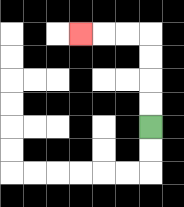{'start': '[6, 5]', 'end': '[3, 1]', 'path_directions': 'U,U,U,U,L,L,L', 'path_coordinates': '[[6, 5], [6, 4], [6, 3], [6, 2], [6, 1], [5, 1], [4, 1], [3, 1]]'}